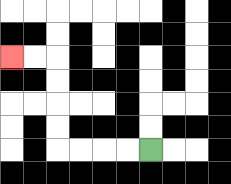{'start': '[6, 6]', 'end': '[0, 2]', 'path_directions': 'L,L,L,L,U,U,U,U,L,L', 'path_coordinates': '[[6, 6], [5, 6], [4, 6], [3, 6], [2, 6], [2, 5], [2, 4], [2, 3], [2, 2], [1, 2], [0, 2]]'}